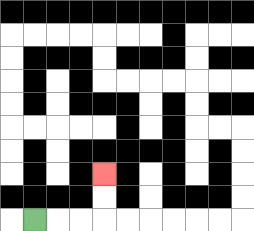{'start': '[1, 9]', 'end': '[4, 7]', 'path_directions': 'R,R,R,U,U', 'path_coordinates': '[[1, 9], [2, 9], [3, 9], [4, 9], [4, 8], [4, 7]]'}